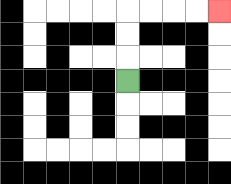{'start': '[5, 3]', 'end': '[9, 0]', 'path_directions': 'U,U,U,R,R,R,R', 'path_coordinates': '[[5, 3], [5, 2], [5, 1], [5, 0], [6, 0], [7, 0], [8, 0], [9, 0]]'}